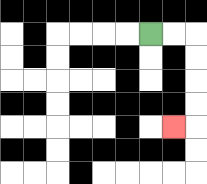{'start': '[6, 1]', 'end': '[7, 5]', 'path_directions': 'R,R,D,D,D,D,L', 'path_coordinates': '[[6, 1], [7, 1], [8, 1], [8, 2], [8, 3], [8, 4], [8, 5], [7, 5]]'}